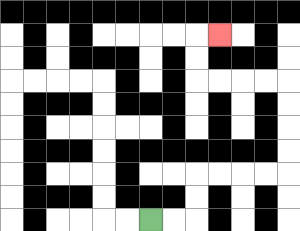{'start': '[6, 9]', 'end': '[9, 1]', 'path_directions': 'R,R,U,U,R,R,R,R,U,U,U,U,L,L,L,L,U,U,R', 'path_coordinates': '[[6, 9], [7, 9], [8, 9], [8, 8], [8, 7], [9, 7], [10, 7], [11, 7], [12, 7], [12, 6], [12, 5], [12, 4], [12, 3], [11, 3], [10, 3], [9, 3], [8, 3], [8, 2], [8, 1], [9, 1]]'}